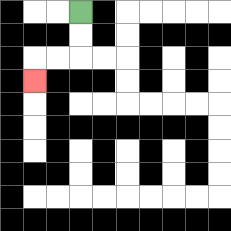{'start': '[3, 0]', 'end': '[1, 3]', 'path_directions': 'D,D,L,L,D', 'path_coordinates': '[[3, 0], [3, 1], [3, 2], [2, 2], [1, 2], [1, 3]]'}